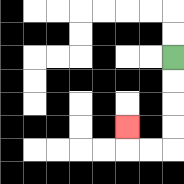{'start': '[7, 2]', 'end': '[5, 5]', 'path_directions': 'D,D,D,D,L,L,U', 'path_coordinates': '[[7, 2], [7, 3], [7, 4], [7, 5], [7, 6], [6, 6], [5, 6], [5, 5]]'}